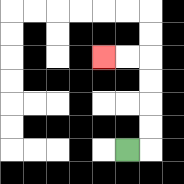{'start': '[5, 6]', 'end': '[4, 2]', 'path_directions': 'R,U,U,U,U,L,L', 'path_coordinates': '[[5, 6], [6, 6], [6, 5], [6, 4], [6, 3], [6, 2], [5, 2], [4, 2]]'}